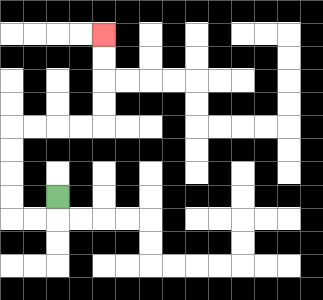{'start': '[2, 8]', 'end': '[4, 1]', 'path_directions': 'D,L,L,U,U,U,U,R,R,R,R,U,U,U,U', 'path_coordinates': '[[2, 8], [2, 9], [1, 9], [0, 9], [0, 8], [0, 7], [0, 6], [0, 5], [1, 5], [2, 5], [3, 5], [4, 5], [4, 4], [4, 3], [4, 2], [4, 1]]'}